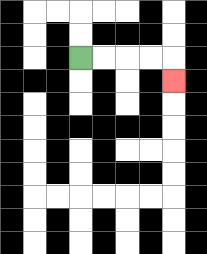{'start': '[3, 2]', 'end': '[7, 3]', 'path_directions': 'R,R,R,R,D', 'path_coordinates': '[[3, 2], [4, 2], [5, 2], [6, 2], [7, 2], [7, 3]]'}